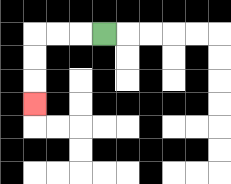{'start': '[4, 1]', 'end': '[1, 4]', 'path_directions': 'L,L,L,D,D,D', 'path_coordinates': '[[4, 1], [3, 1], [2, 1], [1, 1], [1, 2], [1, 3], [1, 4]]'}